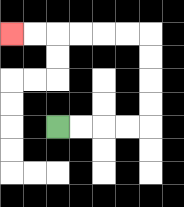{'start': '[2, 5]', 'end': '[0, 1]', 'path_directions': 'R,R,R,R,U,U,U,U,L,L,L,L,L,L', 'path_coordinates': '[[2, 5], [3, 5], [4, 5], [5, 5], [6, 5], [6, 4], [6, 3], [6, 2], [6, 1], [5, 1], [4, 1], [3, 1], [2, 1], [1, 1], [0, 1]]'}